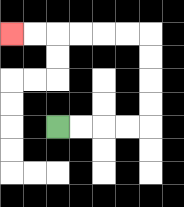{'start': '[2, 5]', 'end': '[0, 1]', 'path_directions': 'R,R,R,R,U,U,U,U,L,L,L,L,L,L', 'path_coordinates': '[[2, 5], [3, 5], [4, 5], [5, 5], [6, 5], [6, 4], [6, 3], [6, 2], [6, 1], [5, 1], [4, 1], [3, 1], [2, 1], [1, 1], [0, 1]]'}